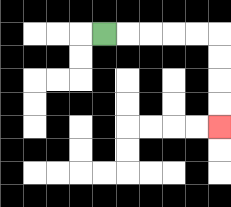{'start': '[4, 1]', 'end': '[9, 5]', 'path_directions': 'R,R,R,R,R,D,D,D,D', 'path_coordinates': '[[4, 1], [5, 1], [6, 1], [7, 1], [8, 1], [9, 1], [9, 2], [9, 3], [9, 4], [9, 5]]'}